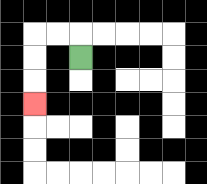{'start': '[3, 2]', 'end': '[1, 4]', 'path_directions': 'U,L,L,D,D,D', 'path_coordinates': '[[3, 2], [3, 1], [2, 1], [1, 1], [1, 2], [1, 3], [1, 4]]'}